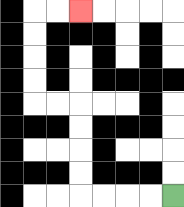{'start': '[7, 8]', 'end': '[3, 0]', 'path_directions': 'L,L,L,L,U,U,U,U,L,L,U,U,U,U,R,R', 'path_coordinates': '[[7, 8], [6, 8], [5, 8], [4, 8], [3, 8], [3, 7], [3, 6], [3, 5], [3, 4], [2, 4], [1, 4], [1, 3], [1, 2], [1, 1], [1, 0], [2, 0], [3, 0]]'}